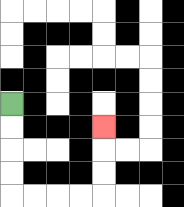{'start': '[0, 4]', 'end': '[4, 5]', 'path_directions': 'D,D,D,D,R,R,R,R,U,U,U', 'path_coordinates': '[[0, 4], [0, 5], [0, 6], [0, 7], [0, 8], [1, 8], [2, 8], [3, 8], [4, 8], [4, 7], [4, 6], [4, 5]]'}